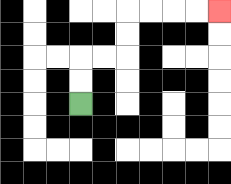{'start': '[3, 4]', 'end': '[9, 0]', 'path_directions': 'U,U,R,R,U,U,R,R,R,R', 'path_coordinates': '[[3, 4], [3, 3], [3, 2], [4, 2], [5, 2], [5, 1], [5, 0], [6, 0], [7, 0], [8, 0], [9, 0]]'}